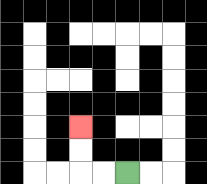{'start': '[5, 7]', 'end': '[3, 5]', 'path_directions': 'L,L,U,U', 'path_coordinates': '[[5, 7], [4, 7], [3, 7], [3, 6], [3, 5]]'}